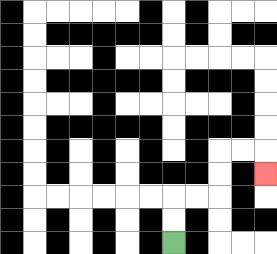{'start': '[7, 10]', 'end': '[11, 7]', 'path_directions': 'U,U,R,R,U,U,R,R,D', 'path_coordinates': '[[7, 10], [7, 9], [7, 8], [8, 8], [9, 8], [9, 7], [9, 6], [10, 6], [11, 6], [11, 7]]'}